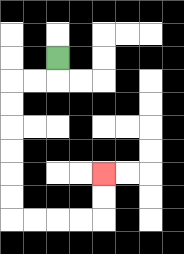{'start': '[2, 2]', 'end': '[4, 7]', 'path_directions': 'D,L,L,D,D,D,D,D,D,R,R,R,R,U,U', 'path_coordinates': '[[2, 2], [2, 3], [1, 3], [0, 3], [0, 4], [0, 5], [0, 6], [0, 7], [0, 8], [0, 9], [1, 9], [2, 9], [3, 9], [4, 9], [4, 8], [4, 7]]'}